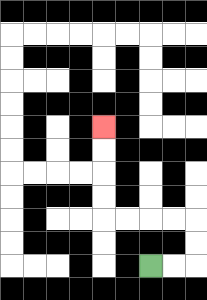{'start': '[6, 11]', 'end': '[4, 5]', 'path_directions': 'R,R,U,U,L,L,L,L,U,U,U,U', 'path_coordinates': '[[6, 11], [7, 11], [8, 11], [8, 10], [8, 9], [7, 9], [6, 9], [5, 9], [4, 9], [4, 8], [4, 7], [4, 6], [4, 5]]'}